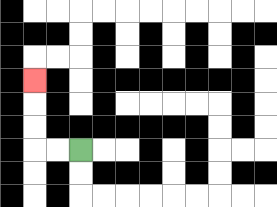{'start': '[3, 6]', 'end': '[1, 3]', 'path_directions': 'L,L,U,U,U', 'path_coordinates': '[[3, 6], [2, 6], [1, 6], [1, 5], [1, 4], [1, 3]]'}